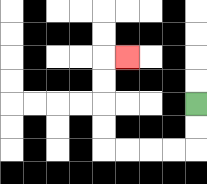{'start': '[8, 4]', 'end': '[5, 2]', 'path_directions': 'D,D,L,L,L,L,U,U,U,U,R', 'path_coordinates': '[[8, 4], [8, 5], [8, 6], [7, 6], [6, 6], [5, 6], [4, 6], [4, 5], [4, 4], [4, 3], [4, 2], [5, 2]]'}